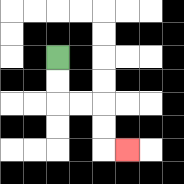{'start': '[2, 2]', 'end': '[5, 6]', 'path_directions': 'D,D,R,R,D,D,R', 'path_coordinates': '[[2, 2], [2, 3], [2, 4], [3, 4], [4, 4], [4, 5], [4, 6], [5, 6]]'}